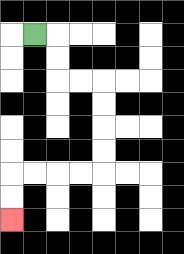{'start': '[1, 1]', 'end': '[0, 9]', 'path_directions': 'R,D,D,R,R,D,D,D,D,L,L,L,L,D,D', 'path_coordinates': '[[1, 1], [2, 1], [2, 2], [2, 3], [3, 3], [4, 3], [4, 4], [4, 5], [4, 6], [4, 7], [3, 7], [2, 7], [1, 7], [0, 7], [0, 8], [0, 9]]'}